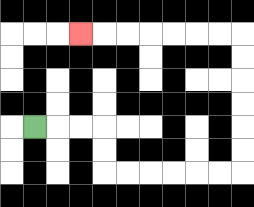{'start': '[1, 5]', 'end': '[3, 1]', 'path_directions': 'R,R,R,D,D,R,R,R,R,R,R,U,U,U,U,U,U,L,L,L,L,L,L,L', 'path_coordinates': '[[1, 5], [2, 5], [3, 5], [4, 5], [4, 6], [4, 7], [5, 7], [6, 7], [7, 7], [8, 7], [9, 7], [10, 7], [10, 6], [10, 5], [10, 4], [10, 3], [10, 2], [10, 1], [9, 1], [8, 1], [7, 1], [6, 1], [5, 1], [4, 1], [3, 1]]'}